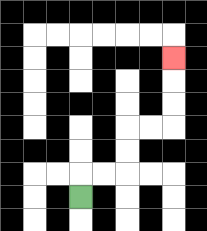{'start': '[3, 8]', 'end': '[7, 2]', 'path_directions': 'U,R,R,U,U,R,R,U,U,U', 'path_coordinates': '[[3, 8], [3, 7], [4, 7], [5, 7], [5, 6], [5, 5], [6, 5], [7, 5], [7, 4], [7, 3], [7, 2]]'}